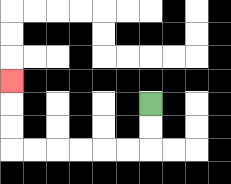{'start': '[6, 4]', 'end': '[0, 3]', 'path_directions': 'D,D,L,L,L,L,L,L,U,U,U', 'path_coordinates': '[[6, 4], [6, 5], [6, 6], [5, 6], [4, 6], [3, 6], [2, 6], [1, 6], [0, 6], [0, 5], [0, 4], [0, 3]]'}